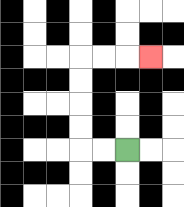{'start': '[5, 6]', 'end': '[6, 2]', 'path_directions': 'L,L,U,U,U,U,R,R,R', 'path_coordinates': '[[5, 6], [4, 6], [3, 6], [3, 5], [3, 4], [3, 3], [3, 2], [4, 2], [5, 2], [6, 2]]'}